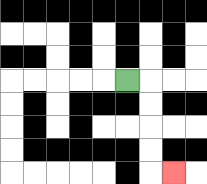{'start': '[5, 3]', 'end': '[7, 7]', 'path_directions': 'R,D,D,D,D,R', 'path_coordinates': '[[5, 3], [6, 3], [6, 4], [6, 5], [6, 6], [6, 7], [7, 7]]'}